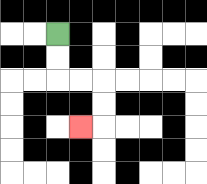{'start': '[2, 1]', 'end': '[3, 5]', 'path_directions': 'D,D,R,R,D,D,L', 'path_coordinates': '[[2, 1], [2, 2], [2, 3], [3, 3], [4, 3], [4, 4], [4, 5], [3, 5]]'}